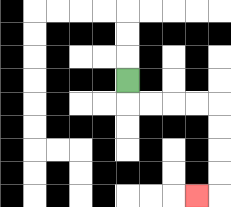{'start': '[5, 3]', 'end': '[8, 8]', 'path_directions': 'D,R,R,R,R,D,D,D,D,L', 'path_coordinates': '[[5, 3], [5, 4], [6, 4], [7, 4], [8, 4], [9, 4], [9, 5], [9, 6], [9, 7], [9, 8], [8, 8]]'}